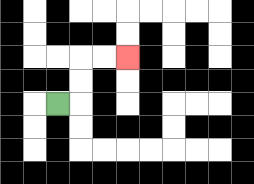{'start': '[2, 4]', 'end': '[5, 2]', 'path_directions': 'R,U,U,R,R', 'path_coordinates': '[[2, 4], [3, 4], [3, 3], [3, 2], [4, 2], [5, 2]]'}